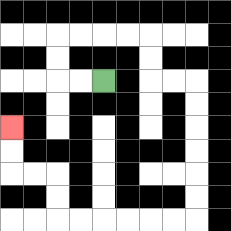{'start': '[4, 3]', 'end': '[0, 5]', 'path_directions': 'L,L,U,U,R,R,R,R,D,D,R,R,D,D,D,D,D,D,L,L,L,L,L,L,U,U,L,L,U,U', 'path_coordinates': '[[4, 3], [3, 3], [2, 3], [2, 2], [2, 1], [3, 1], [4, 1], [5, 1], [6, 1], [6, 2], [6, 3], [7, 3], [8, 3], [8, 4], [8, 5], [8, 6], [8, 7], [8, 8], [8, 9], [7, 9], [6, 9], [5, 9], [4, 9], [3, 9], [2, 9], [2, 8], [2, 7], [1, 7], [0, 7], [0, 6], [0, 5]]'}